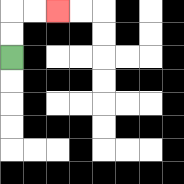{'start': '[0, 2]', 'end': '[2, 0]', 'path_directions': 'U,U,R,R', 'path_coordinates': '[[0, 2], [0, 1], [0, 0], [1, 0], [2, 0]]'}